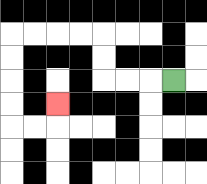{'start': '[7, 3]', 'end': '[2, 4]', 'path_directions': 'L,L,L,U,U,L,L,L,L,D,D,D,D,R,R,U', 'path_coordinates': '[[7, 3], [6, 3], [5, 3], [4, 3], [4, 2], [4, 1], [3, 1], [2, 1], [1, 1], [0, 1], [0, 2], [0, 3], [0, 4], [0, 5], [1, 5], [2, 5], [2, 4]]'}